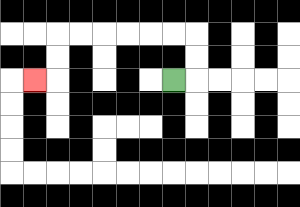{'start': '[7, 3]', 'end': '[1, 3]', 'path_directions': 'R,U,U,L,L,L,L,L,L,D,D,L', 'path_coordinates': '[[7, 3], [8, 3], [8, 2], [8, 1], [7, 1], [6, 1], [5, 1], [4, 1], [3, 1], [2, 1], [2, 2], [2, 3], [1, 3]]'}